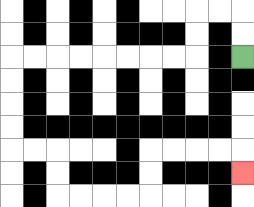{'start': '[10, 2]', 'end': '[10, 7]', 'path_directions': 'U,U,L,L,D,D,L,L,L,L,L,L,L,L,D,D,D,D,R,R,D,D,R,R,R,R,U,U,R,R,R,R,D', 'path_coordinates': '[[10, 2], [10, 1], [10, 0], [9, 0], [8, 0], [8, 1], [8, 2], [7, 2], [6, 2], [5, 2], [4, 2], [3, 2], [2, 2], [1, 2], [0, 2], [0, 3], [0, 4], [0, 5], [0, 6], [1, 6], [2, 6], [2, 7], [2, 8], [3, 8], [4, 8], [5, 8], [6, 8], [6, 7], [6, 6], [7, 6], [8, 6], [9, 6], [10, 6], [10, 7]]'}